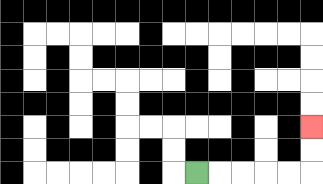{'start': '[8, 7]', 'end': '[13, 5]', 'path_directions': 'R,R,R,R,R,U,U', 'path_coordinates': '[[8, 7], [9, 7], [10, 7], [11, 7], [12, 7], [13, 7], [13, 6], [13, 5]]'}